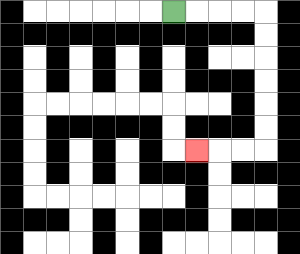{'start': '[7, 0]', 'end': '[8, 6]', 'path_directions': 'R,R,R,R,D,D,D,D,D,D,L,L,L', 'path_coordinates': '[[7, 0], [8, 0], [9, 0], [10, 0], [11, 0], [11, 1], [11, 2], [11, 3], [11, 4], [11, 5], [11, 6], [10, 6], [9, 6], [8, 6]]'}